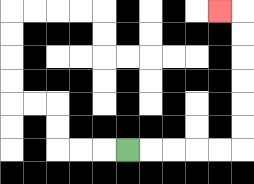{'start': '[5, 6]', 'end': '[9, 0]', 'path_directions': 'R,R,R,R,R,U,U,U,U,U,U,L', 'path_coordinates': '[[5, 6], [6, 6], [7, 6], [8, 6], [9, 6], [10, 6], [10, 5], [10, 4], [10, 3], [10, 2], [10, 1], [10, 0], [9, 0]]'}